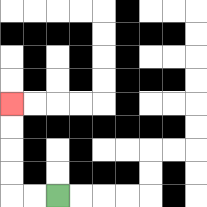{'start': '[2, 8]', 'end': '[0, 4]', 'path_directions': 'L,L,U,U,U,U', 'path_coordinates': '[[2, 8], [1, 8], [0, 8], [0, 7], [0, 6], [0, 5], [0, 4]]'}